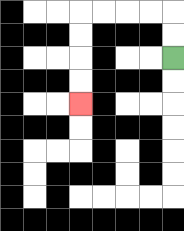{'start': '[7, 2]', 'end': '[3, 4]', 'path_directions': 'U,U,L,L,L,L,D,D,D,D', 'path_coordinates': '[[7, 2], [7, 1], [7, 0], [6, 0], [5, 0], [4, 0], [3, 0], [3, 1], [3, 2], [3, 3], [3, 4]]'}